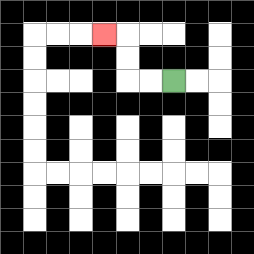{'start': '[7, 3]', 'end': '[4, 1]', 'path_directions': 'L,L,U,U,L', 'path_coordinates': '[[7, 3], [6, 3], [5, 3], [5, 2], [5, 1], [4, 1]]'}